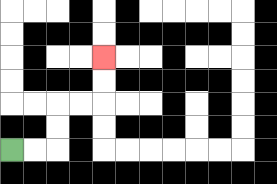{'start': '[0, 6]', 'end': '[4, 2]', 'path_directions': 'R,R,U,U,R,R,U,U', 'path_coordinates': '[[0, 6], [1, 6], [2, 6], [2, 5], [2, 4], [3, 4], [4, 4], [4, 3], [4, 2]]'}